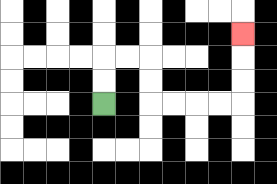{'start': '[4, 4]', 'end': '[10, 1]', 'path_directions': 'U,U,R,R,D,D,R,R,R,R,U,U,U', 'path_coordinates': '[[4, 4], [4, 3], [4, 2], [5, 2], [6, 2], [6, 3], [6, 4], [7, 4], [8, 4], [9, 4], [10, 4], [10, 3], [10, 2], [10, 1]]'}